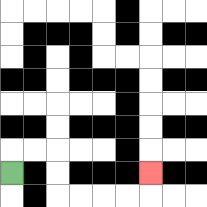{'start': '[0, 7]', 'end': '[6, 7]', 'path_directions': 'U,R,R,D,D,R,R,R,R,U', 'path_coordinates': '[[0, 7], [0, 6], [1, 6], [2, 6], [2, 7], [2, 8], [3, 8], [4, 8], [5, 8], [6, 8], [6, 7]]'}